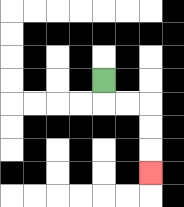{'start': '[4, 3]', 'end': '[6, 7]', 'path_directions': 'D,R,R,D,D,D', 'path_coordinates': '[[4, 3], [4, 4], [5, 4], [6, 4], [6, 5], [6, 6], [6, 7]]'}